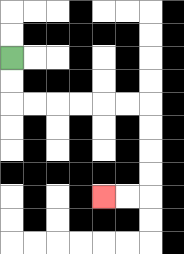{'start': '[0, 2]', 'end': '[4, 8]', 'path_directions': 'D,D,R,R,R,R,R,R,D,D,D,D,L,L', 'path_coordinates': '[[0, 2], [0, 3], [0, 4], [1, 4], [2, 4], [3, 4], [4, 4], [5, 4], [6, 4], [6, 5], [6, 6], [6, 7], [6, 8], [5, 8], [4, 8]]'}